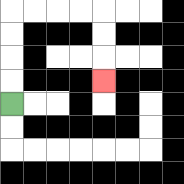{'start': '[0, 4]', 'end': '[4, 3]', 'path_directions': 'U,U,U,U,R,R,R,R,D,D,D', 'path_coordinates': '[[0, 4], [0, 3], [0, 2], [0, 1], [0, 0], [1, 0], [2, 0], [3, 0], [4, 0], [4, 1], [4, 2], [4, 3]]'}